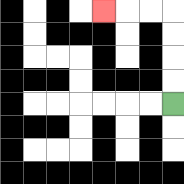{'start': '[7, 4]', 'end': '[4, 0]', 'path_directions': 'U,U,U,U,L,L,L', 'path_coordinates': '[[7, 4], [7, 3], [7, 2], [7, 1], [7, 0], [6, 0], [5, 0], [4, 0]]'}